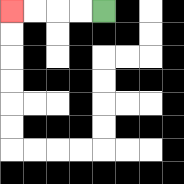{'start': '[4, 0]', 'end': '[0, 0]', 'path_directions': 'L,L,L,L', 'path_coordinates': '[[4, 0], [3, 0], [2, 0], [1, 0], [0, 0]]'}